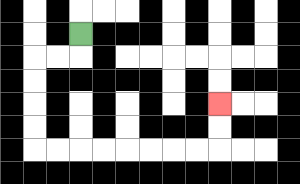{'start': '[3, 1]', 'end': '[9, 4]', 'path_directions': 'D,L,L,D,D,D,D,R,R,R,R,R,R,R,R,U,U', 'path_coordinates': '[[3, 1], [3, 2], [2, 2], [1, 2], [1, 3], [1, 4], [1, 5], [1, 6], [2, 6], [3, 6], [4, 6], [5, 6], [6, 6], [7, 6], [8, 6], [9, 6], [9, 5], [9, 4]]'}